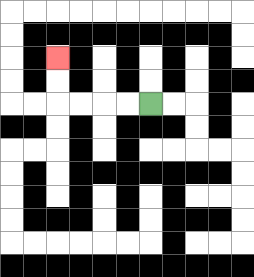{'start': '[6, 4]', 'end': '[2, 2]', 'path_directions': 'L,L,L,L,U,U', 'path_coordinates': '[[6, 4], [5, 4], [4, 4], [3, 4], [2, 4], [2, 3], [2, 2]]'}